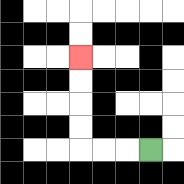{'start': '[6, 6]', 'end': '[3, 2]', 'path_directions': 'L,L,L,U,U,U,U', 'path_coordinates': '[[6, 6], [5, 6], [4, 6], [3, 6], [3, 5], [3, 4], [3, 3], [3, 2]]'}